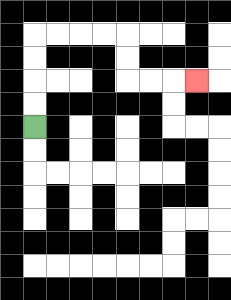{'start': '[1, 5]', 'end': '[8, 3]', 'path_directions': 'U,U,U,U,R,R,R,R,D,D,R,R,R', 'path_coordinates': '[[1, 5], [1, 4], [1, 3], [1, 2], [1, 1], [2, 1], [3, 1], [4, 1], [5, 1], [5, 2], [5, 3], [6, 3], [7, 3], [8, 3]]'}